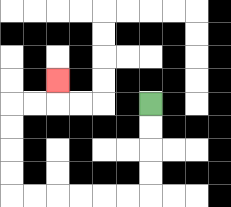{'start': '[6, 4]', 'end': '[2, 3]', 'path_directions': 'D,D,D,D,L,L,L,L,L,L,U,U,U,U,R,R,U', 'path_coordinates': '[[6, 4], [6, 5], [6, 6], [6, 7], [6, 8], [5, 8], [4, 8], [3, 8], [2, 8], [1, 8], [0, 8], [0, 7], [0, 6], [0, 5], [0, 4], [1, 4], [2, 4], [2, 3]]'}